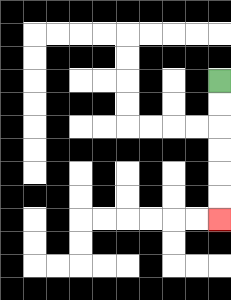{'start': '[9, 3]', 'end': '[9, 9]', 'path_directions': 'D,D,D,D,D,D', 'path_coordinates': '[[9, 3], [9, 4], [9, 5], [9, 6], [9, 7], [9, 8], [9, 9]]'}